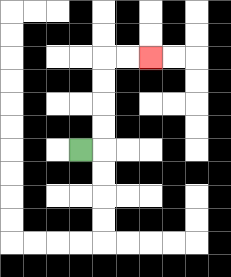{'start': '[3, 6]', 'end': '[6, 2]', 'path_directions': 'R,U,U,U,U,R,R', 'path_coordinates': '[[3, 6], [4, 6], [4, 5], [4, 4], [4, 3], [4, 2], [5, 2], [6, 2]]'}